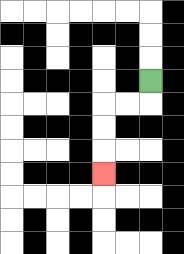{'start': '[6, 3]', 'end': '[4, 7]', 'path_directions': 'D,L,L,D,D,D', 'path_coordinates': '[[6, 3], [6, 4], [5, 4], [4, 4], [4, 5], [4, 6], [4, 7]]'}